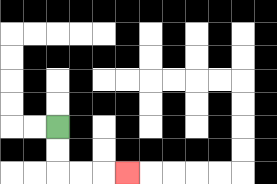{'start': '[2, 5]', 'end': '[5, 7]', 'path_directions': 'D,D,R,R,R', 'path_coordinates': '[[2, 5], [2, 6], [2, 7], [3, 7], [4, 7], [5, 7]]'}